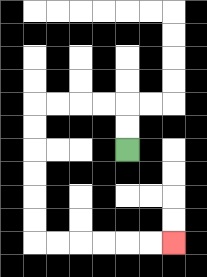{'start': '[5, 6]', 'end': '[7, 10]', 'path_directions': 'U,U,L,L,L,L,D,D,D,D,D,D,R,R,R,R,R,R', 'path_coordinates': '[[5, 6], [5, 5], [5, 4], [4, 4], [3, 4], [2, 4], [1, 4], [1, 5], [1, 6], [1, 7], [1, 8], [1, 9], [1, 10], [2, 10], [3, 10], [4, 10], [5, 10], [6, 10], [7, 10]]'}